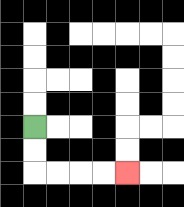{'start': '[1, 5]', 'end': '[5, 7]', 'path_directions': 'D,D,R,R,R,R', 'path_coordinates': '[[1, 5], [1, 6], [1, 7], [2, 7], [3, 7], [4, 7], [5, 7]]'}